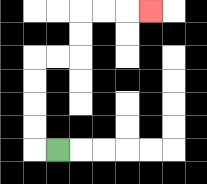{'start': '[2, 6]', 'end': '[6, 0]', 'path_directions': 'L,U,U,U,U,R,R,U,U,R,R,R', 'path_coordinates': '[[2, 6], [1, 6], [1, 5], [1, 4], [1, 3], [1, 2], [2, 2], [3, 2], [3, 1], [3, 0], [4, 0], [5, 0], [6, 0]]'}